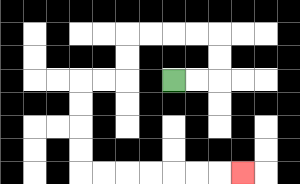{'start': '[7, 3]', 'end': '[10, 7]', 'path_directions': 'R,R,U,U,L,L,L,L,D,D,L,L,D,D,D,D,R,R,R,R,R,R,R', 'path_coordinates': '[[7, 3], [8, 3], [9, 3], [9, 2], [9, 1], [8, 1], [7, 1], [6, 1], [5, 1], [5, 2], [5, 3], [4, 3], [3, 3], [3, 4], [3, 5], [3, 6], [3, 7], [4, 7], [5, 7], [6, 7], [7, 7], [8, 7], [9, 7], [10, 7]]'}